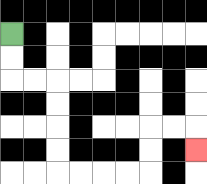{'start': '[0, 1]', 'end': '[8, 6]', 'path_directions': 'D,D,R,R,D,D,D,D,R,R,R,R,U,U,R,R,D', 'path_coordinates': '[[0, 1], [0, 2], [0, 3], [1, 3], [2, 3], [2, 4], [2, 5], [2, 6], [2, 7], [3, 7], [4, 7], [5, 7], [6, 7], [6, 6], [6, 5], [7, 5], [8, 5], [8, 6]]'}